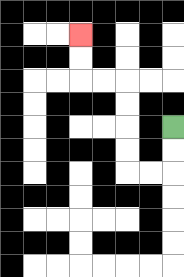{'start': '[7, 5]', 'end': '[3, 1]', 'path_directions': 'D,D,L,L,U,U,U,U,L,L,U,U', 'path_coordinates': '[[7, 5], [7, 6], [7, 7], [6, 7], [5, 7], [5, 6], [5, 5], [5, 4], [5, 3], [4, 3], [3, 3], [3, 2], [3, 1]]'}